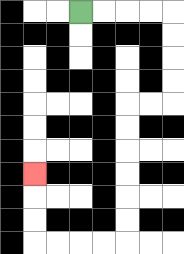{'start': '[3, 0]', 'end': '[1, 7]', 'path_directions': 'R,R,R,R,D,D,D,D,L,L,D,D,D,D,D,D,L,L,L,L,U,U,U', 'path_coordinates': '[[3, 0], [4, 0], [5, 0], [6, 0], [7, 0], [7, 1], [7, 2], [7, 3], [7, 4], [6, 4], [5, 4], [5, 5], [5, 6], [5, 7], [5, 8], [5, 9], [5, 10], [4, 10], [3, 10], [2, 10], [1, 10], [1, 9], [1, 8], [1, 7]]'}